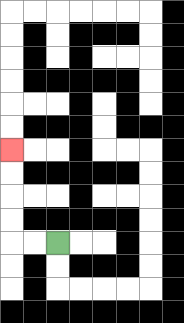{'start': '[2, 10]', 'end': '[0, 6]', 'path_directions': 'L,L,U,U,U,U', 'path_coordinates': '[[2, 10], [1, 10], [0, 10], [0, 9], [0, 8], [0, 7], [0, 6]]'}